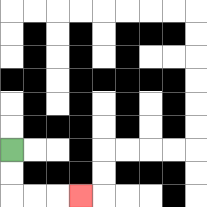{'start': '[0, 6]', 'end': '[3, 8]', 'path_directions': 'D,D,R,R,R', 'path_coordinates': '[[0, 6], [0, 7], [0, 8], [1, 8], [2, 8], [3, 8]]'}